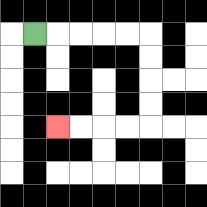{'start': '[1, 1]', 'end': '[2, 5]', 'path_directions': 'R,R,R,R,R,D,D,D,D,L,L,L,L', 'path_coordinates': '[[1, 1], [2, 1], [3, 1], [4, 1], [5, 1], [6, 1], [6, 2], [6, 3], [6, 4], [6, 5], [5, 5], [4, 5], [3, 5], [2, 5]]'}